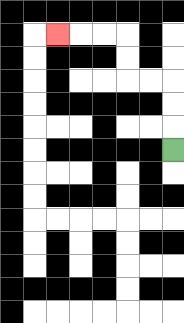{'start': '[7, 6]', 'end': '[2, 1]', 'path_directions': 'U,U,U,L,L,U,U,L,L,L', 'path_coordinates': '[[7, 6], [7, 5], [7, 4], [7, 3], [6, 3], [5, 3], [5, 2], [5, 1], [4, 1], [3, 1], [2, 1]]'}